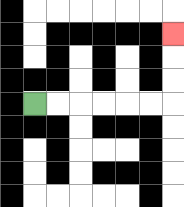{'start': '[1, 4]', 'end': '[7, 1]', 'path_directions': 'R,R,R,R,R,R,U,U,U', 'path_coordinates': '[[1, 4], [2, 4], [3, 4], [4, 4], [5, 4], [6, 4], [7, 4], [7, 3], [7, 2], [7, 1]]'}